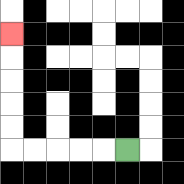{'start': '[5, 6]', 'end': '[0, 1]', 'path_directions': 'L,L,L,L,L,U,U,U,U,U', 'path_coordinates': '[[5, 6], [4, 6], [3, 6], [2, 6], [1, 6], [0, 6], [0, 5], [0, 4], [0, 3], [0, 2], [0, 1]]'}